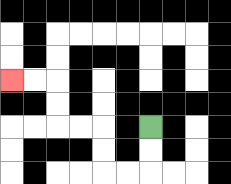{'start': '[6, 5]', 'end': '[0, 3]', 'path_directions': 'D,D,L,L,U,U,L,L,U,U,L,L', 'path_coordinates': '[[6, 5], [6, 6], [6, 7], [5, 7], [4, 7], [4, 6], [4, 5], [3, 5], [2, 5], [2, 4], [2, 3], [1, 3], [0, 3]]'}